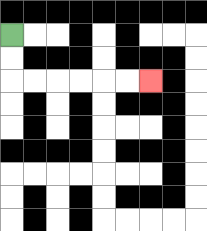{'start': '[0, 1]', 'end': '[6, 3]', 'path_directions': 'D,D,R,R,R,R,R,R', 'path_coordinates': '[[0, 1], [0, 2], [0, 3], [1, 3], [2, 3], [3, 3], [4, 3], [5, 3], [6, 3]]'}